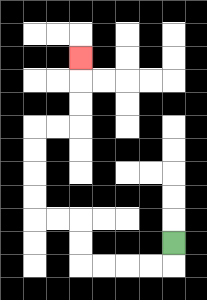{'start': '[7, 10]', 'end': '[3, 2]', 'path_directions': 'D,L,L,L,L,U,U,L,L,U,U,U,U,R,R,U,U,U', 'path_coordinates': '[[7, 10], [7, 11], [6, 11], [5, 11], [4, 11], [3, 11], [3, 10], [3, 9], [2, 9], [1, 9], [1, 8], [1, 7], [1, 6], [1, 5], [2, 5], [3, 5], [3, 4], [3, 3], [3, 2]]'}